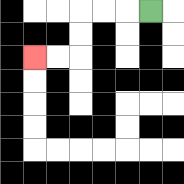{'start': '[6, 0]', 'end': '[1, 2]', 'path_directions': 'L,L,L,D,D,L,L', 'path_coordinates': '[[6, 0], [5, 0], [4, 0], [3, 0], [3, 1], [3, 2], [2, 2], [1, 2]]'}